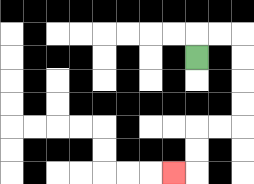{'start': '[8, 2]', 'end': '[7, 7]', 'path_directions': 'U,R,R,D,D,D,D,L,L,D,D,L', 'path_coordinates': '[[8, 2], [8, 1], [9, 1], [10, 1], [10, 2], [10, 3], [10, 4], [10, 5], [9, 5], [8, 5], [8, 6], [8, 7], [7, 7]]'}